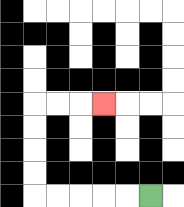{'start': '[6, 8]', 'end': '[4, 4]', 'path_directions': 'L,L,L,L,L,U,U,U,U,R,R,R', 'path_coordinates': '[[6, 8], [5, 8], [4, 8], [3, 8], [2, 8], [1, 8], [1, 7], [1, 6], [1, 5], [1, 4], [2, 4], [3, 4], [4, 4]]'}